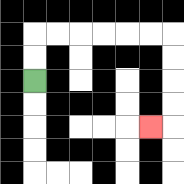{'start': '[1, 3]', 'end': '[6, 5]', 'path_directions': 'U,U,R,R,R,R,R,R,D,D,D,D,L', 'path_coordinates': '[[1, 3], [1, 2], [1, 1], [2, 1], [3, 1], [4, 1], [5, 1], [6, 1], [7, 1], [7, 2], [7, 3], [7, 4], [7, 5], [6, 5]]'}